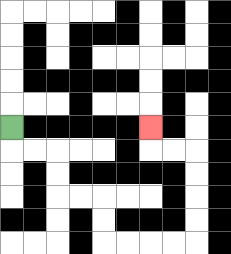{'start': '[0, 5]', 'end': '[6, 5]', 'path_directions': 'D,R,R,D,D,R,R,D,D,R,R,R,R,U,U,U,U,L,L,U', 'path_coordinates': '[[0, 5], [0, 6], [1, 6], [2, 6], [2, 7], [2, 8], [3, 8], [4, 8], [4, 9], [4, 10], [5, 10], [6, 10], [7, 10], [8, 10], [8, 9], [8, 8], [8, 7], [8, 6], [7, 6], [6, 6], [6, 5]]'}